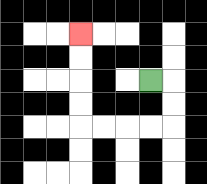{'start': '[6, 3]', 'end': '[3, 1]', 'path_directions': 'R,D,D,L,L,L,L,U,U,U,U', 'path_coordinates': '[[6, 3], [7, 3], [7, 4], [7, 5], [6, 5], [5, 5], [4, 5], [3, 5], [3, 4], [3, 3], [3, 2], [3, 1]]'}